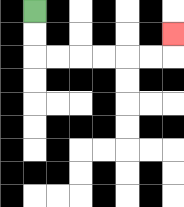{'start': '[1, 0]', 'end': '[7, 1]', 'path_directions': 'D,D,R,R,R,R,R,R,U', 'path_coordinates': '[[1, 0], [1, 1], [1, 2], [2, 2], [3, 2], [4, 2], [5, 2], [6, 2], [7, 2], [7, 1]]'}